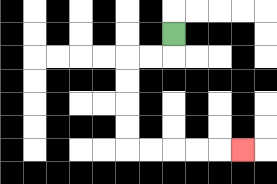{'start': '[7, 1]', 'end': '[10, 6]', 'path_directions': 'D,L,L,D,D,D,D,R,R,R,R,R', 'path_coordinates': '[[7, 1], [7, 2], [6, 2], [5, 2], [5, 3], [5, 4], [5, 5], [5, 6], [6, 6], [7, 6], [8, 6], [9, 6], [10, 6]]'}